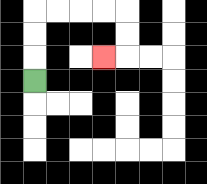{'start': '[1, 3]', 'end': '[4, 2]', 'path_directions': 'U,U,U,R,R,R,R,D,D,L', 'path_coordinates': '[[1, 3], [1, 2], [1, 1], [1, 0], [2, 0], [3, 0], [4, 0], [5, 0], [5, 1], [5, 2], [4, 2]]'}